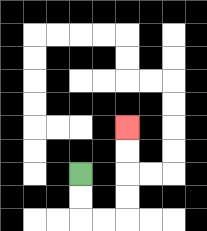{'start': '[3, 7]', 'end': '[5, 5]', 'path_directions': 'D,D,R,R,U,U,U,U', 'path_coordinates': '[[3, 7], [3, 8], [3, 9], [4, 9], [5, 9], [5, 8], [5, 7], [5, 6], [5, 5]]'}